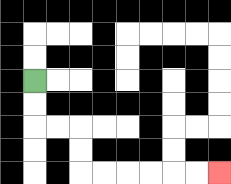{'start': '[1, 3]', 'end': '[9, 7]', 'path_directions': 'D,D,R,R,D,D,R,R,R,R,R,R', 'path_coordinates': '[[1, 3], [1, 4], [1, 5], [2, 5], [3, 5], [3, 6], [3, 7], [4, 7], [5, 7], [6, 7], [7, 7], [8, 7], [9, 7]]'}